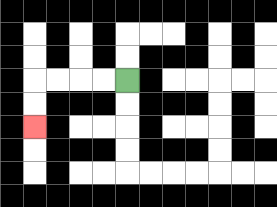{'start': '[5, 3]', 'end': '[1, 5]', 'path_directions': 'L,L,L,L,D,D', 'path_coordinates': '[[5, 3], [4, 3], [3, 3], [2, 3], [1, 3], [1, 4], [1, 5]]'}